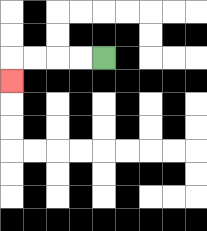{'start': '[4, 2]', 'end': '[0, 3]', 'path_directions': 'L,L,L,L,D', 'path_coordinates': '[[4, 2], [3, 2], [2, 2], [1, 2], [0, 2], [0, 3]]'}